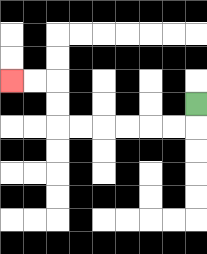{'start': '[8, 4]', 'end': '[0, 3]', 'path_directions': 'D,L,L,L,L,L,L,U,U,L,L', 'path_coordinates': '[[8, 4], [8, 5], [7, 5], [6, 5], [5, 5], [4, 5], [3, 5], [2, 5], [2, 4], [2, 3], [1, 3], [0, 3]]'}